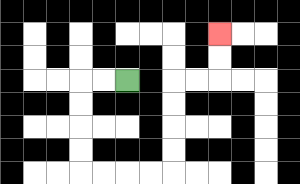{'start': '[5, 3]', 'end': '[9, 1]', 'path_directions': 'L,L,D,D,D,D,R,R,R,R,U,U,U,U,R,R,U,U', 'path_coordinates': '[[5, 3], [4, 3], [3, 3], [3, 4], [3, 5], [3, 6], [3, 7], [4, 7], [5, 7], [6, 7], [7, 7], [7, 6], [7, 5], [7, 4], [7, 3], [8, 3], [9, 3], [9, 2], [9, 1]]'}